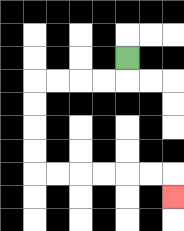{'start': '[5, 2]', 'end': '[7, 8]', 'path_directions': 'D,L,L,L,L,D,D,D,D,R,R,R,R,R,R,D', 'path_coordinates': '[[5, 2], [5, 3], [4, 3], [3, 3], [2, 3], [1, 3], [1, 4], [1, 5], [1, 6], [1, 7], [2, 7], [3, 7], [4, 7], [5, 7], [6, 7], [7, 7], [7, 8]]'}